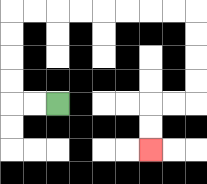{'start': '[2, 4]', 'end': '[6, 6]', 'path_directions': 'L,L,U,U,U,U,R,R,R,R,R,R,R,R,D,D,D,D,L,L,D,D', 'path_coordinates': '[[2, 4], [1, 4], [0, 4], [0, 3], [0, 2], [0, 1], [0, 0], [1, 0], [2, 0], [3, 0], [4, 0], [5, 0], [6, 0], [7, 0], [8, 0], [8, 1], [8, 2], [8, 3], [8, 4], [7, 4], [6, 4], [6, 5], [6, 6]]'}